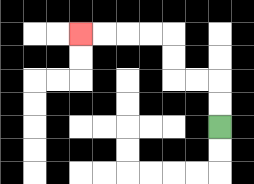{'start': '[9, 5]', 'end': '[3, 1]', 'path_directions': 'U,U,L,L,U,U,L,L,L,L', 'path_coordinates': '[[9, 5], [9, 4], [9, 3], [8, 3], [7, 3], [7, 2], [7, 1], [6, 1], [5, 1], [4, 1], [3, 1]]'}